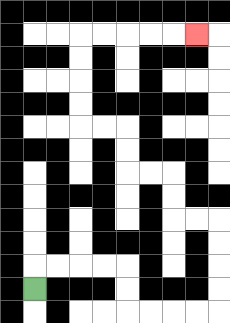{'start': '[1, 12]', 'end': '[8, 1]', 'path_directions': 'U,R,R,R,R,D,D,R,R,R,R,U,U,U,U,L,L,U,U,L,L,U,U,L,L,U,U,U,U,R,R,R,R,R', 'path_coordinates': '[[1, 12], [1, 11], [2, 11], [3, 11], [4, 11], [5, 11], [5, 12], [5, 13], [6, 13], [7, 13], [8, 13], [9, 13], [9, 12], [9, 11], [9, 10], [9, 9], [8, 9], [7, 9], [7, 8], [7, 7], [6, 7], [5, 7], [5, 6], [5, 5], [4, 5], [3, 5], [3, 4], [3, 3], [3, 2], [3, 1], [4, 1], [5, 1], [6, 1], [7, 1], [8, 1]]'}